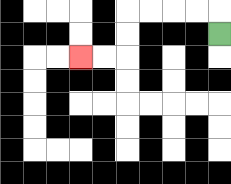{'start': '[9, 1]', 'end': '[3, 2]', 'path_directions': 'U,L,L,L,L,D,D,L,L', 'path_coordinates': '[[9, 1], [9, 0], [8, 0], [7, 0], [6, 0], [5, 0], [5, 1], [5, 2], [4, 2], [3, 2]]'}